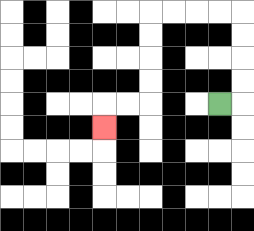{'start': '[9, 4]', 'end': '[4, 5]', 'path_directions': 'R,U,U,U,U,L,L,L,L,D,D,D,D,L,L,D', 'path_coordinates': '[[9, 4], [10, 4], [10, 3], [10, 2], [10, 1], [10, 0], [9, 0], [8, 0], [7, 0], [6, 0], [6, 1], [6, 2], [6, 3], [6, 4], [5, 4], [4, 4], [4, 5]]'}